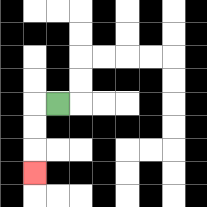{'start': '[2, 4]', 'end': '[1, 7]', 'path_directions': 'L,D,D,D', 'path_coordinates': '[[2, 4], [1, 4], [1, 5], [1, 6], [1, 7]]'}